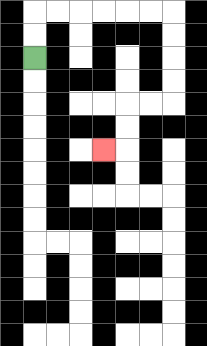{'start': '[1, 2]', 'end': '[4, 6]', 'path_directions': 'U,U,R,R,R,R,R,R,D,D,D,D,L,L,D,D,L', 'path_coordinates': '[[1, 2], [1, 1], [1, 0], [2, 0], [3, 0], [4, 0], [5, 0], [6, 0], [7, 0], [7, 1], [7, 2], [7, 3], [7, 4], [6, 4], [5, 4], [5, 5], [5, 6], [4, 6]]'}